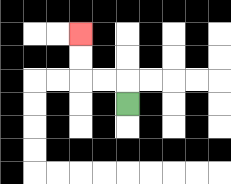{'start': '[5, 4]', 'end': '[3, 1]', 'path_directions': 'U,L,L,U,U', 'path_coordinates': '[[5, 4], [5, 3], [4, 3], [3, 3], [3, 2], [3, 1]]'}